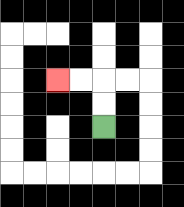{'start': '[4, 5]', 'end': '[2, 3]', 'path_directions': 'U,U,L,L', 'path_coordinates': '[[4, 5], [4, 4], [4, 3], [3, 3], [2, 3]]'}